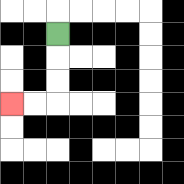{'start': '[2, 1]', 'end': '[0, 4]', 'path_directions': 'D,D,D,L,L', 'path_coordinates': '[[2, 1], [2, 2], [2, 3], [2, 4], [1, 4], [0, 4]]'}